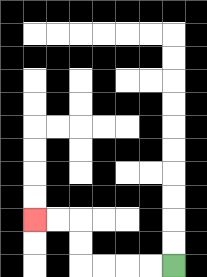{'start': '[7, 11]', 'end': '[1, 9]', 'path_directions': 'L,L,L,L,U,U,L,L', 'path_coordinates': '[[7, 11], [6, 11], [5, 11], [4, 11], [3, 11], [3, 10], [3, 9], [2, 9], [1, 9]]'}